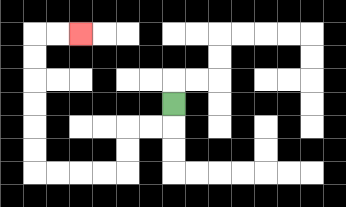{'start': '[7, 4]', 'end': '[3, 1]', 'path_directions': 'D,L,L,D,D,L,L,L,L,U,U,U,U,U,U,R,R', 'path_coordinates': '[[7, 4], [7, 5], [6, 5], [5, 5], [5, 6], [5, 7], [4, 7], [3, 7], [2, 7], [1, 7], [1, 6], [1, 5], [1, 4], [1, 3], [1, 2], [1, 1], [2, 1], [3, 1]]'}